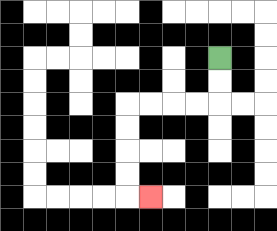{'start': '[9, 2]', 'end': '[6, 8]', 'path_directions': 'D,D,L,L,L,L,D,D,D,D,R', 'path_coordinates': '[[9, 2], [9, 3], [9, 4], [8, 4], [7, 4], [6, 4], [5, 4], [5, 5], [5, 6], [5, 7], [5, 8], [6, 8]]'}